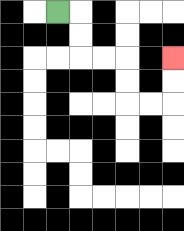{'start': '[2, 0]', 'end': '[7, 2]', 'path_directions': 'R,D,D,R,R,D,D,R,R,U,U', 'path_coordinates': '[[2, 0], [3, 0], [3, 1], [3, 2], [4, 2], [5, 2], [5, 3], [5, 4], [6, 4], [7, 4], [7, 3], [7, 2]]'}